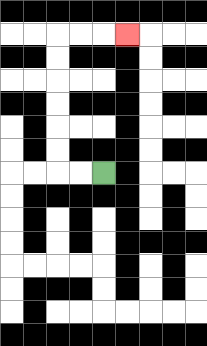{'start': '[4, 7]', 'end': '[5, 1]', 'path_directions': 'L,L,U,U,U,U,U,U,R,R,R', 'path_coordinates': '[[4, 7], [3, 7], [2, 7], [2, 6], [2, 5], [2, 4], [2, 3], [2, 2], [2, 1], [3, 1], [4, 1], [5, 1]]'}